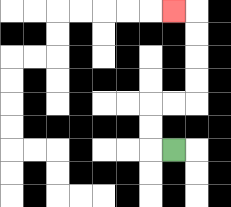{'start': '[7, 6]', 'end': '[7, 0]', 'path_directions': 'L,U,U,R,R,U,U,U,U,L', 'path_coordinates': '[[7, 6], [6, 6], [6, 5], [6, 4], [7, 4], [8, 4], [8, 3], [8, 2], [8, 1], [8, 0], [7, 0]]'}